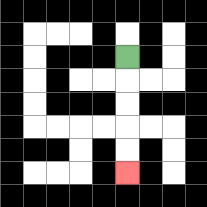{'start': '[5, 2]', 'end': '[5, 7]', 'path_directions': 'D,D,D,D,D', 'path_coordinates': '[[5, 2], [5, 3], [5, 4], [5, 5], [5, 6], [5, 7]]'}